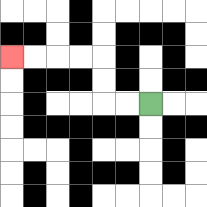{'start': '[6, 4]', 'end': '[0, 2]', 'path_directions': 'L,L,U,U,L,L,L,L', 'path_coordinates': '[[6, 4], [5, 4], [4, 4], [4, 3], [4, 2], [3, 2], [2, 2], [1, 2], [0, 2]]'}